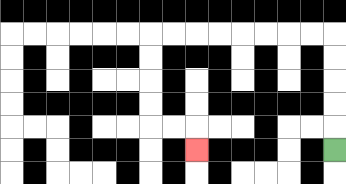{'start': '[14, 6]', 'end': '[8, 6]', 'path_directions': 'U,U,U,U,U,L,L,L,L,L,L,L,L,D,D,D,D,R,R,D', 'path_coordinates': '[[14, 6], [14, 5], [14, 4], [14, 3], [14, 2], [14, 1], [13, 1], [12, 1], [11, 1], [10, 1], [9, 1], [8, 1], [7, 1], [6, 1], [6, 2], [6, 3], [6, 4], [6, 5], [7, 5], [8, 5], [8, 6]]'}